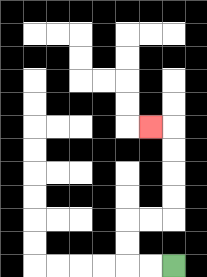{'start': '[7, 11]', 'end': '[6, 5]', 'path_directions': 'L,L,U,U,R,R,U,U,U,U,L', 'path_coordinates': '[[7, 11], [6, 11], [5, 11], [5, 10], [5, 9], [6, 9], [7, 9], [7, 8], [7, 7], [7, 6], [7, 5], [6, 5]]'}